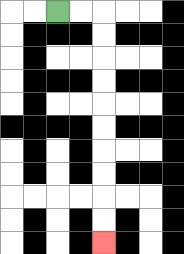{'start': '[2, 0]', 'end': '[4, 10]', 'path_directions': 'R,R,D,D,D,D,D,D,D,D,D,D', 'path_coordinates': '[[2, 0], [3, 0], [4, 0], [4, 1], [4, 2], [4, 3], [4, 4], [4, 5], [4, 6], [4, 7], [4, 8], [4, 9], [4, 10]]'}